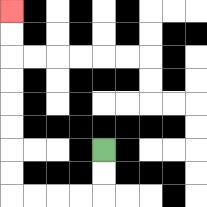{'start': '[4, 6]', 'end': '[0, 0]', 'path_directions': 'D,D,L,L,L,L,U,U,U,U,U,U,U,U', 'path_coordinates': '[[4, 6], [4, 7], [4, 8], [3, 8], [2, 8], [1, 8], [0, 8], [0, 7], [0, 6], [0, 5], [0, 4], [0, 3], [0, 2], [0, 1], [0, 0]]'}